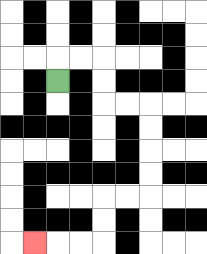{'start': '[2, 3]', 'end': '[1, 10]', 'path_directions': 'U,R,R,D,D,R,R,D,D,D,D,L,L,D,D,L,L,L', 'path_coordinates': '[[2, 3], [2, 2], [3, 2], [4, 2], [4, 3], [4, 4], [5, 4], [6, 4], [6, 5], [6, 6], [6, 7], [6, 8], [5, 8], [4, 8], [4, 9], [4, 10], [3, 10], [2, 10], [1, 10]]'}